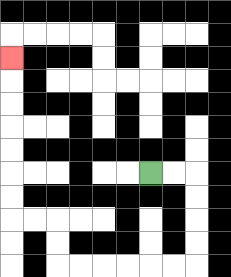{'start': '[6, 7]', 'end': '[0, 2]', 'path_directions': 'R,R,D,D,D,D,L,L,L,L,L,L,U,U,L,L,U,U,U,U,U,U,U', 'path_coordinates': '[[6, 7], [7, 7], [8, 7], [8, 8], [8, 9], [8, 10], [8, 11], [7, 11], [6, 11], [5, 11], [4, 11], [3, 11], [2, 11], [2, 10], [2, 9], [1, 9], [0, 9], [0, 8], [0, 7], [0, 6], [0, 5], [0, 4], [0, 3], [0, 2]]'}